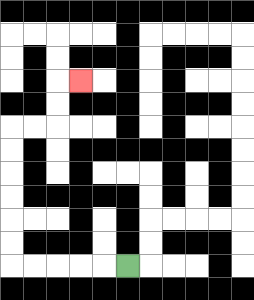{'start': '[5, 11]', 'end': '[3, 3]', 'path_directions': 'L,L,L,L,L,U,U,U,U,U,U,R,R,U,U,R', 'path_coordinates': '[[5, 11], [4, 11], [3, 11], [2, 11], [1, 11], [0, 11], [0, 10], [0, 9], [0, 8], [0, 7], [0, 6], [0, 5], [1, 5], [2, 5], [2, 4], [2, 3], [3, 3]]'}